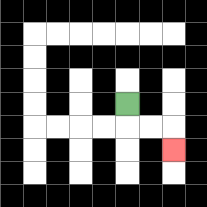{'start': '[5, 4]', 'end': '[7, 6]', 'path_directions': 'D,R,R,D', 'path_coordinates': '[[5, 4], [5, 5], [6, 5], [7, 5], [7, 6]]'}